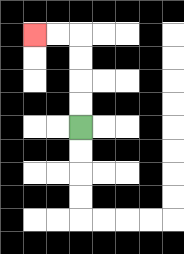{'start': '[3, 5]', 'end': '[1, 1]', 'path_directions': 'U,U,U,U,L,L', 'path_coordinates': '[[3, 5], [3, 4], [3, 3], [3, 2], [3, 1], [2, 1], [1, 1]]'}